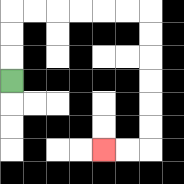{'start': '[0, 3]', 'end': '[4, 6]', 'path_directions': 'U,U,U,R,R,R,R,R,R,D,D,D,D,D,D,L,L', 'path_coordinates': '[[0, 3], [0, 2], [0, 1], [0, 0], [1, 0], [2, 0], [3, 0], [4, 0], [5, 0], [6, 0], [6, 1], [6, 2], [6, 3], [6, 4], [6, 5], [6, 6], [5, 6], [4, 6]]'}